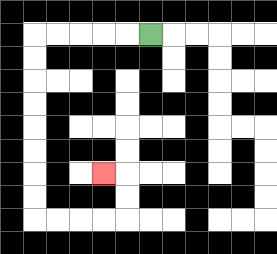{'start': '[6, 1]', 'end': '[4, 7]', 'path_directions': 'L,L,L,L,L,D,D,D,D,D,D,D,D,R,R,R,R,U,U,L', 'path_coordinates': '[[6, 1], [5, 1], [4, 1], [3, 1], [2, 1], [1, 1], [1, 2], [1, 3], [1, 4], [1, 5], [1, 6], [1, 7], [1, 8], [1, 9], [2, 9], [3, 9], [4, 9], [5, 9], [5, 8], [5, 7], [4, 7]]'}